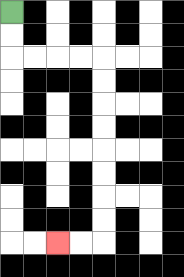{'start': '[0, 0]', 'end': '[2, 10]', 'path_directions': 'D,D,R,R,R,R,D,D,D,D,D,D,D,D,L,L', 'path_coordinates': '[[0, 0], [0, 1], [0, 2], [1, 2], [2, 2], [3, 2], [4, 2], [4, 3], [4, 4], [4, 5], [4, 6], [4, 7], [4, 8], [4, 9], [4, 10], [3, 10], [2, 10]]'}